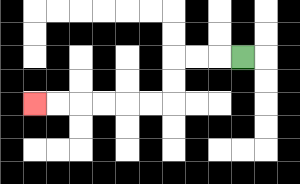{'start': '[10, 2]', 'end': '[1, 4]', 'path_directions': 'L,L,L,D,D,L,L,L,L,L,L', 'path_coordinates': '[[10, 2], [9, 2], [8, 2], [7, 2], [7, 3], [7, 4], [6, 4], [5, 4], [4, 4], [3, 4], [2, 4], [1, 4]]'}